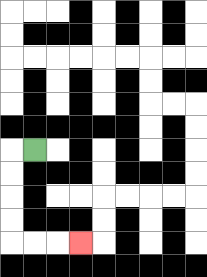{'start': '[1, 6]', 'end': '[3, 10]', 'path_directions': 'L,D,D,D,D,R,R,R', 'path_coordinates': '[[1, 6], [0, 6], [0, 7], [0, 8], [0, 9], [0, 10], [1, 10], [2, 10], [3, 10]]'}